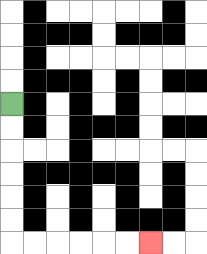{'start': '[0, 4]', 'end': '[6, 10]', 'path_directions': 'D,D,D,D,D,D,R,R,R,R,R,R', 'path_coordinates': '[[0, 4], [0, 5], [0, 6], [0, 7], [0, 8], [0, 9], [0, 10], [1, 10], [2, 10], [3, 10], [4, 10], [5, 10], [6, 10]]'}